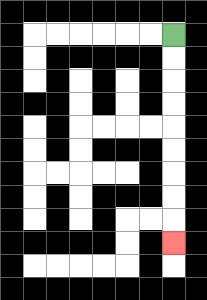{'start': '[7, 1]', 'end': '[7, 10]', 'path_directions': 'D,D,D,D,D,D,D,D,D', 'path_coordinates': '[[7, 1], [7, 2], [7, 3], [7, 4], [7, 5], [7, 6], [7, 7], [7, 8], [7, 9], [7, 10]]'}